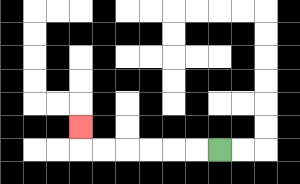{'start': '[9, 6]', 'end': '[3, 5]', 'path_directions': 'L,L,L,L,L,L,U', 'path_coordinates': '[[9, 6], [8, 6], [7, 6], [6, 6], [5, 6], [4, 6], [3, 6], [3, 5]]'}